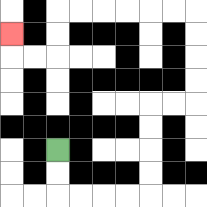{'start': '[2, 6]', 'end': '[0, 1]', 'path_directions': 'D,D,R,R,R,R,U,U,U,U,R,R,U,U,U,U,L,L,L,L,L,L,D,D,L,L,U', 'path_coordinates': '[[2, 6], [2, 7], [2, 8], [3, 8], [4, 8], [5, 8], [6, 8], [6, 7], [6, 6], [6, 5], [6, 4], [7, 4], [8, 4], [8, 3], [8, 2], [8, 1], [8, 0], [7, 0], [6, 0], [5, 0], [4, 0], [3, 0], [2, 0], [2, 1], [2, 2], [1, 2], [0, 2], [0, 1]]'}